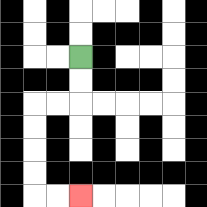{'start': '[3, 2]', 'end': '[3, 8]', 'path_directions': 'D,D,L,L,D,D,D,D,R,R', 'path_coordinates': '[[3, 2], [3, 3], [3, 4], [2, 4], [1, 4], [1, 5], [1, 6], [1, 7], [1, 8], [2, 8], [3, 8]]'}